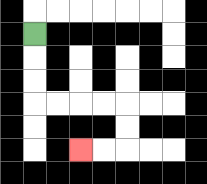{'start': '[1, 1]', 'end': '[3, 6]', 'path_directions': 'D,D,D,R,R,R,R,D,D,L,L', 'path_coordinates': '[[1, 1], [1, 2], [1, 3], [1, 4], [2, 4], [3, 4], [4, 4], [5, 4], [5, 5], [5, 6], [4, 6], [3, 6]]'}